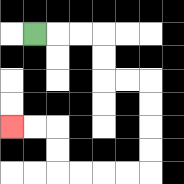{'start': '[1, 1]', 'end': '[0, 5]', 'path_directions': 'R,R,R,D,D,R,R,D,D,D,D,L,L,L,L,U,U,L,L', 'path_coordinates': '[[1, 1], [2, 1], [3, 1], [4, 1], [4, 2], [4, 3], [5, 3], [6, 3], [6, 4], [6, 5], [6, 6], [6, 7], [5, 7], [4, 7], [3, 7], [2, 7], [2, 6], [2, 5], [1, 5], [0, 5]]'}